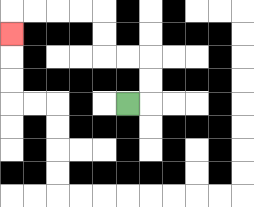{'start': '[5, 4]', 'end': '[0, 1]', 'path_directions': 'R,U,U,L,L,U,U,L,L,L,L,D', 'path_coordinates': '[[5, 4], [6, 4], [6, 3], [6, 2], [5, 2], [4, 2], [4, 1], [4, 0], [3, 0], [2, 0], [1, 0], [0, 0], [0, 1]]'}